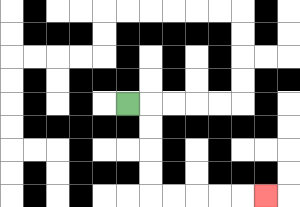{'start': '[5, 4]', 'end': '[11, 8]', 'path_directions': 'R,D,D,D,D,R,R,R,R,R', 'path_coordinates': '[[5, 4], [6, 4], [6, 5], [6, 6], [6, 7], [6, 8], [7, 8], [8, 8], [9, 8], [10, 8], [11, 8]]'}